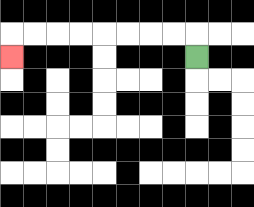{'start': '[8, 2]', 'end': '[0, 2]', 'path_directions': 'U,L,L,L,L,L,L,L,L,D', 'path_coordinates': '[[8, 2], [8, 1], [7, 1], [6, 1], [5, 1], [4, 1], [3, 1], [2, 1], [1, 1], [0, 1], [0, 2]]'}